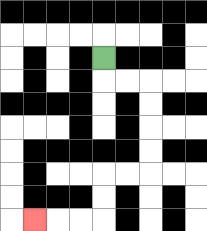{'start': '[4, 2]', 'end': '[1, 9]', 'path_directions': 'D,R,R,D,D,D,D,L,L,D,D,L,L,L', 'path_coordinates': '[[4, 2], [4, 3], [5, 3], [6, 3], [6, 4], [6, 5], [6, 6], [6, 7], [5, 7], [4, 7], [4, 8], [4, 9], [3, 9], [2, 9], [1, 9]]'}